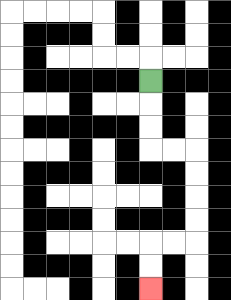{'start': '[6, 3]', 'end': '[6, 12]', 'path_directions': 'D,D,D,R,R,D,D,D,D,L,L,D,D', 'path_coordinates': '[[6, 3], [6, 4], [6, 5], [6, 6], [7, 6], [8, 6], [8, 7], [8, 8], [8, 9], [8, 10], [7, 10], [6, 10], [6, 11], [6, 12]]'}